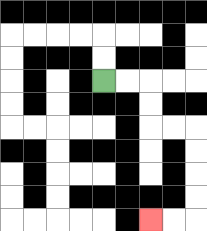{'start': '[4, 3]', 'end': '[6, 9]', 'path_directions': 'R,R,D,D,R,R,D,D,D,D,L,L', 'path_coordinates': '[[4, 3], [5, 3], [6, 3], [6, 4], [6, 5], [7, 5], [8, 5], [8, 6], [8, 7], [8, 8], [8, 9], [7, 9], [6, 9]]'}